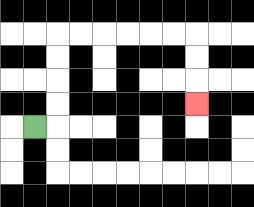{'start': '[1, 5]', 'end': '[8, 4]', 'path_directions': 'R,U,U,U,U,R,R,R,R,R,R,D,D,D', 'path_coordinates': '[[1, 5], [2, 5], [2, 4], [2, 3], [2, 2], [2, 1], [3, 1], [4, 1], [5, 1], [6, 1], [7, 1], [8, 1], [8, 2], [8, 3], [8, 4]]'}